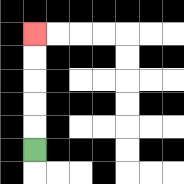{'start': '[1, 6]', 'end': '[1, 1]', 'path_directions': 'U,U,U,U,U', 'path_coordinates': '[[1, 6], [1, 5], [1, 4], [1, 3], [1, 2], [1, 1]]'}